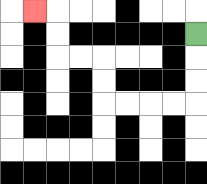{'start': '[8, 1]', 'end': '[1, 0]', 'path_directions': 'D,D,D,L,L,L,L,U,U,L,L,U,U,L', 'path_coordinates': '[[8, 1], [8, 2], [8, 3], [8, 4], [7, 4], [6, 4], [5, 4], [4, 4], [4, 3], [4, 2], [3, 2], [2, 2], [2, 1], [2, 0], [1, 0]]'}